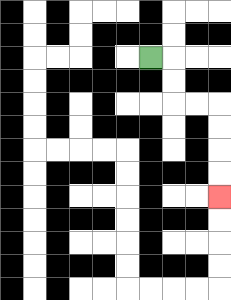{'start': '[6, 2]', 'end': '[9, 8]', 'path_directions': 'R,D,D,R,R,D,D,D,D', 'path_coordinates': '[[6, 2], [7, 2], [7, 3], [7, 4], [8, 4], [9, 4], [9, 5], [9, 6], [9, 7], [9, 8]]'}